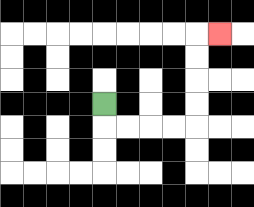{'start': '[4, 4]', 'end': '[9, 1]', 'path_directions': 'D,R,R,R,R,U,U,U,U,R', 'path_coordinates': '[[4, 4], [4, 5], [5, 5], [6, 5], [7, 5], [8, 5], [8, 4], [8, 3], [8, 2], [8, 1], [9, 1]]'}